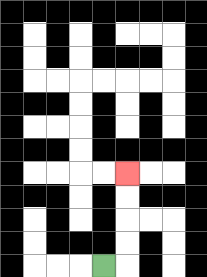{'start': '[4, 11]', 'end': '[5, 7]', 'path_directions': 'R,U,U,U,U', 'path_coordinates': '[[4, 11], [5, 11], [5, 10], [5, 9], [5, 8], [5, 7]]'}